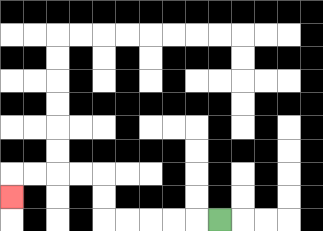{'start': '[9, 9]', 'end': '[0, 8]', 'path_directions': 'L,L,L,L,L,U,U,L,L,L,L,D', 'path_coordinates': '[[9, 9], [8, 9], [7, 9], [6, 9], [5, 9], [4, 9], [4, 8], [4, 7], [3, 7], [2, 7], [1, 7], [0, 7], [0, 8]]'}